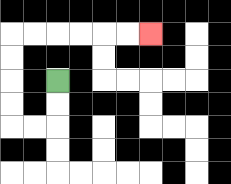{'start': '[2, 3]', 'end': '[6, 1]', 'path_directions': 'D,D,L,L,U,U,U,U,R,R,R,R,R,R', 'path_coordinates': '[[2, 3], [2, 4], [2, 5], [1, 5], [0, 5], [0, 4], [0, 3], [0, 2], [0, 1], [1, 1], [2, 1], [3, 1], [4, 1], [5, 1], [6, 1]]'}